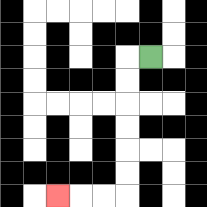{'start': '[6, 2]', 'end': '[2, 8]', 'path_directions': 'L,D,D,D,D,D,D,L,L,L', 'path_coordinates': '[[6, 2], [5, 2], [5, 3], [5, 4], [5, 5], [5, 6], [5, 7], [5, 8], [4, 8], [3, 8], [2, 8]]'}